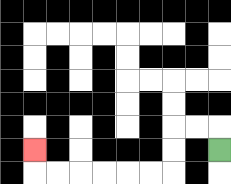{'start': '[9, 6]', 'end': '[1, 6]', 'path_directions': 'U,L,L,D,D,L,L,L,L,L,L,U', 'path_coordinates': '[[9, 6], [9, 5], [8, 5], [7, 5], [7, 6], [7, 7], [6, 7], [5, 7], [4, 7], [3, 7], [2, 7], [1, 7], [1, 6]]'}